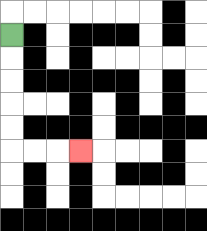{'start': '[0, 1]', 'end': '[3, 6]', 'path_directions': 'D,D,D,D,D,R,R,R', 'path_coordinates': '[[0, 1], [0, 2], [0, 3], [0, 4], [0, 5], [0, 6], [1, 6], [2, 6], [3, 6]]'}